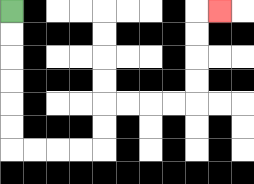{'start': '[0, 0]', 'end': '[9, 0]', 'path_directions': 'D,D,D,D,D,D,R,R,R,R,U,U,R,R,R,R,U,U,U,U,R', 'path_coordinates': '[[0, 0], [0, 1], [0, 2], [0, 3], [0, 4], [0, 5], [0, 6], [1, 6], [2, 6], [3, 6], [4, 6], [4, 5], [4, 4], [5, 4], [6, 4], [7, 4], [8, 4], [8, 3], [8, 2], [8, 1], [8, 0], [9, 0]]'}